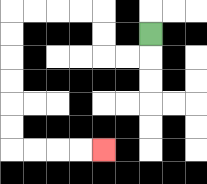{'start': '[6, 1]', 'end': '[4, 6]', 'path_directions': 'D,L,L,U,U,L,L,L,L,D,D,D,D,D,D,R,R,R,R', 'path_coordinates': '[[6, 1], [6, 2], [5, 2], [4, 2], [4, 1], [4, 0], [3, 0], [2, 0], [1, 0], [0, 0], [0, 1], [0, 2], [0, 3], [0, 4], [0, 5], [0, 6], [1, 6], [2, 6], [3, 6], [4, 6]]'}